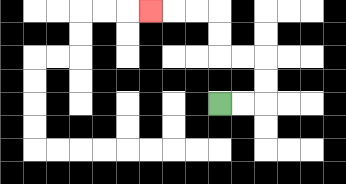{'start': '[9, 4]', 'end': '[6, 0]', 'path_directions': 'R,R,U,U,L,L,U,U,L,L,L', 'path_coordinates': '[[9, 4], [10, 4], [11, 4], [11, 3], [11, 2], [10, 2], [9, 2], [9, 1], [9, 0], [8, 0], [7, 0], [6, 0]]'}